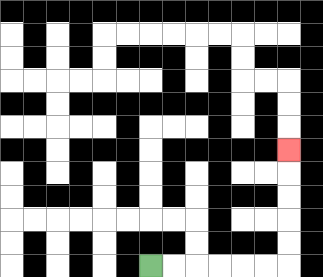{'start': '[6, 11]', 'end': '[12, 6]', 'path_directions': 'R,R,R,R,R,R,U,U,U,U,U', 'path_coordinates': '[[6, 11], [7, 11], [8, 11], [9, 11], [10, 11], [11, 11], [12, 11], [12, 10], [12, 9], [12, 8], [12, 7], [12, 6]]'}